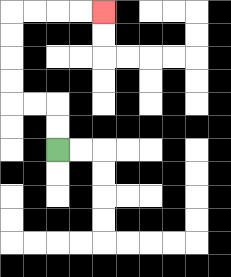{'start': '[2, 6]', 'end': '[4, 0]', 'path_directions': 'U,U,L,L,U,U,U,U,R,R,R,R', 'path_coordinates': '[[2, 6], [2, 5], [2, 4], [1, 4], [0, 4], [0, 3], [0, 2], [0, 1], [0, 0], [1, 0], [2, 0], [3, 0], [4, 0]]'}